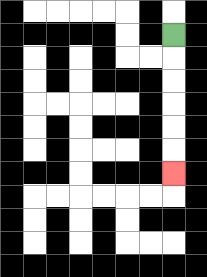{'start': '[7, 1]', 'end': '[7, 7]', 'path_directions': 'D,D,D,D,D,D', 'path_coordinates': '[[7, 1], [7, 2], [7, 3], [7, 4], [7, 5], [7, 6], [7, 7]]'}